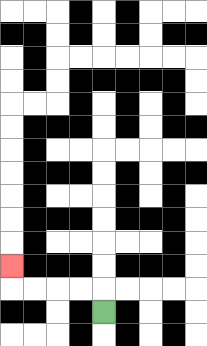{'start': '[4, 13]', 'end': '[0, 11]', 'path_directions': 'U,L,L,L,L,U', 'path_coordinates': '[[4, 13], [4, 12], [3, 12], [2, 12], [1, 12], [0, 12], [0, 11]]'}